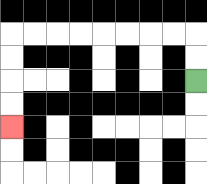{'start': '[8, 3]', 'end': '[0, 5]', 'path_directions': 'U,U,L,L,L,L,L,L,L,L,D,D,D,D', 'path_coordinates': '[[8, 3], [8, 2], [8, 1], [7, 1], [6, 1], [5, 1], [4, 1], [3, 1], [2, 1], [1, 1], [0, 1], [0, 2], [0, 3], [0, 4], [0, 5]]'}